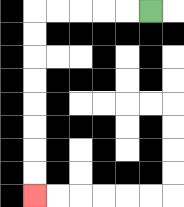{'start': '[6, 0]', 'end': '[1, 8]', 'path_directions': 'L,L,L,L,L,D,D,D,D,D,D,D,D', 'path_coordinates': '[[6, 0], [5, 0], [4, 0], [3, 0], [2, 0], [1, 0], [1, 1], [1, 2], [1, 3], [1, 4], [1, 5], [1, 6], [1, 7], [1, 8]]'}